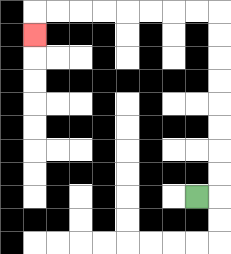{'start': '[8, 8]', 'end': '[1, 1]', 'path_directions': 'R,U,U,U,U,U,U,U,U,L,L,L,L,L,L,L,L,D', 'path_coordinates': '[[8, 8], [9, 8], [9, 7], [9, 6], [9, 5], [9, 4], [9, 3], [9, 2], [9, 1], [9, 0], [8, 0], [7, 0], [6, 0], [5, 0], [4, 0], [3, 0], [2, 0], [1, 0], [1, 1]]'}